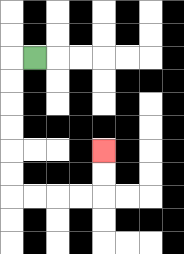{'start': '[1, 2]', 'end': '[4, 6]', 'path_directions': 'L,D,D,D,D,D,D,R,R,R,R,U,U', 'path_coordinates': '[[1, 2], [0, 2], [0, 3], [0, 4], [0, 5], [0, 6], [0, 7], [0, 8], [1, 8], [2, 8], [3, 8], [4, 8], [4, 7], [4, 6]]'}